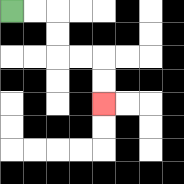{'start': '[0, 0]', 'end': '[4, 4]', 'path_directions': 'R,R,D,D,R,R,D,D', 'path_coordinates': '[[0, 0], [1, 0], [2, 0], [2, 1], [2, 2], [3, 2], [4, 2], [4, 3], [4, 4]]'}